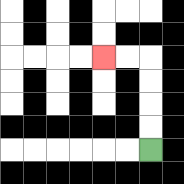{'start': '[6, 6]', 'end': '[4, 2]', 'path_directions': 'U,U,U,U,L,L', 'path_coordinates': '[[6, 6], [6, 5], [6, 4], [6, 3], [6, 2], [5, 2], [4, 2]]'}